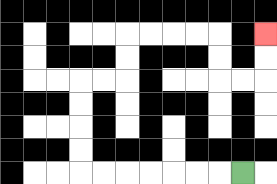{'start': '[10, 7]', 'end': '[11, 1]', 'path_directions': 'L,L,L,L,L,L,L,U,U,U,U,R,R,U,U,R,R,R,R,D,D,R,R,U,U', 'path_coordinates': '[[10, 7], [9, 7], [8, 7], [7, 7], [6, 7], [5, 7], [4, 7], [3, 7], [3, 6], [3, 5], [3, 4], [3, 3], [4, 3], [5, 3], [5, 2], [5, 1], [6, 1], [7, 1], [8, 1], [9, 1], [9, 2], [9, 3], [10, 3], [11, 3], [11, 2], [11, 1]]'}